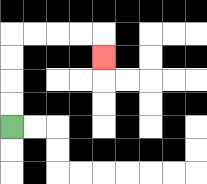{'start': '[0, 5]', 'end': '[4, 2]', 'path_directions': 'U,U,U,U,R,R,R,R,D', 'path_coordinates': '[[0, 5], [0, 4], [0, 3], [0, 2], [0, 1], [1, 1], [2, 1], [3, 1], [4, 1], [4, 2]]'}